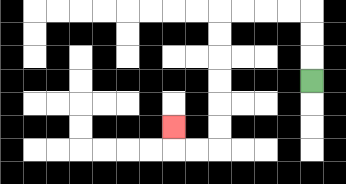{'start': '[13, 3]', 'end': '[7, 5]', 'path_directions': 'U,U,U,L,L,L,L,D,D,D,D,D,D,L,L,U', 'path_coordinates': '[[13, 3], [13, 2], [13, 1], [13, 0], [12, 0], [11, 0], [10, 0], [9, 0], [9, 1], [9, 2], [9, 3], [9, 4], [9, 5], [9, 6], [8, 6], [7, 6], [7, 5]]'}